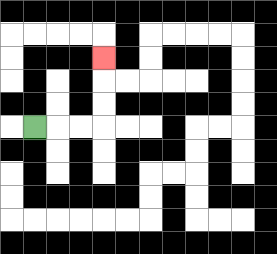{'start': '[1, 5]', 'end': '[4, 2]', 'path_directions': 'R,R,R,U,U,U', 'path_coordinates': '[[1, 5], [2, 5], [3, 5], [4, 5], [4, 4], [4, 3], [4, 2]]'}